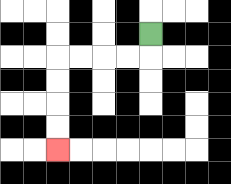{'start': '[6, 1]', 'end': '[2, 6]', 'path_directions': 'D,L,L,L,L,D,D,D,D', 'path_coordinates': '[[6, 1], [6, 2], [5, 2], [4, 2], [3, 2], [2, 2], [2, 3], [2, 4], [2, 5], [2, 6]]'}